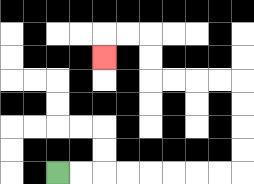{'start': '[2, 7]', 'end': '[4, 2]', 'path_directions': 'R,R,R,R,R,R,R,R,U,U,U,U,L,L,L,L,U,U,L,L,D', 'path_coordinates': '[[2, 7], [3, 7], [4, 7], [5, 7], [6, 7], [7, 7], [8, 7], [9, 7], [10, 7], [10, 6], [10, 5], [10, 4], [10, 3], [9, 3], [8, 3], [7, 3], [6, 3], [6, 2], [6, 1], [5, 1], [4, 1], [4, 2]]'}